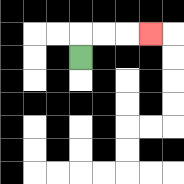{'start': '[3, 2]', 'end': '[6, 1]', 'path_directions': 'U,R,R,R', 'path_coordinates': '[[3, 2], [3, 1], [4, 1], [5, 1], [6, 1]]'}